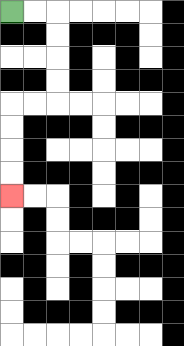{'start': '[0, 0]', 'end': '[0, 8]', 'path_directions': 'R,R,D,D,D,D,L,L,D,D,D,D', 'path_coordinates': '[[0, 0], [1, 0], [2, 0], [2, 1], [2, 2], [2, 3], [2, 4], [1, 4], [0, 4], [0, 5], [0, 6], [0, 7], [0, 8]]'}